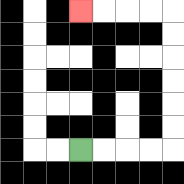{'start': '[3, 6]', 'end': '[3, 0]', 'path_directions': 'R,R,R,R,U,U,U,U,U,U,L,L,L,L', 'path_coordinates': '[[3, 6], [4, 6], [5, 6], [6, 6], [7, 6], [7, 5], [7, 4], [7, 3], [7, 2], [7, 1], [7, 0], [6, 0], [5, 0], [4, 0], [3, 0]]'}